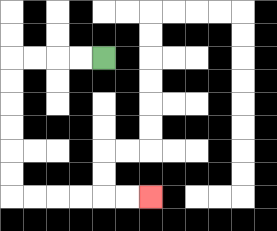{'start': '[4, 2]', 'end': '[6, 8]', 'path_directions': 'L,L,L,L,D,D,D,D,D,D,R,R,R,R,R,R', 'path_coordinates': '[[4, 2], [3, 2], [2, 2], [1, 2], [0, 2], [0, 3], [0, 4], [0, 5], [0, 6], [0, 7], [0, 8], [1, 8], [2, 8], [3, 8], [4, 8], [5, 8], [6, 8]]'}